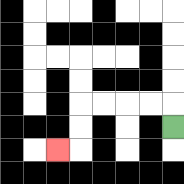{'start': '[7, 5]', 'end': '[2, 6]', 'path_directions': 'U,L,L,L,L,D,D,L', 'path_coordinates': '[[7, 5], [7, 4], [6, 4], [5, 4], [4, 4], [3, 4], [3, 5], [3, 6], [2, 6]]'}